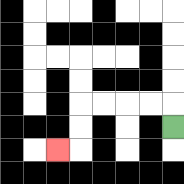{'start': '[7, 5]', 'end': '[2, 6]', 'path_directions': 'U,L,L,L,L,D,D,L', 'path_coordinates': '[[7, 5], [7, 4], [6, 4], [5, 4], [4, 4], [3, 4], [3, 5], [3, 6], [2, 6]]'}